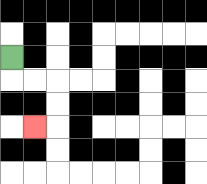{'start': '[0, 2]', 'end': '[1, 5]', 'path_directions': 'D,R,R,D,D,L', 'path_coordinates': '[[0, 2], [0, 3], [1, 3], [2, 3], [2, 4], [2, 5], [1, 5]]'}